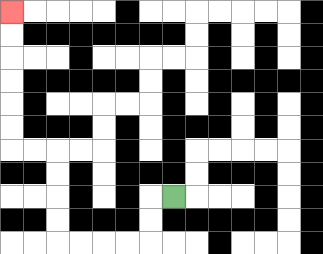{'start': '[7, 8]', 'end': '[0, 0]', 'path_directions': 'L,D,D,L,L,L,L,U,U,U,U,L,L,U,U,U,U,U,U', 'path_coordinates': '[[7, 8], [6, 8], [6, 9], [6, 10], [5, 10], [4, 10], [3, 10], [2, 10], [2, 9], [2, 8], [2, 7], [2, 6], [1, 6], [0, 6], [0, 5], [0, 4], [0, 3], [0, 2], [0, 1], [0, 0]]'}